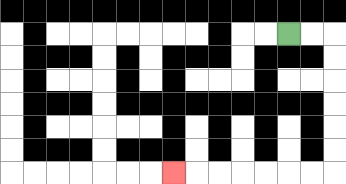{'start': '[12, 1]', 'end': '[7, 7]', 'path_directions': 'R,R,D,D,D,D,D,D,L,L,L,L,L,L,L', 'path_coordinates': '[[12, 1], [13, 1], [14, 1], [14, 2], [14, 3], [14, 4], [14, 5], [14, 6], [14, 7], [13, 7], [12, 7], [11, 7], [10, 7], [9, 7], [8, 7], [7, 7]]'}